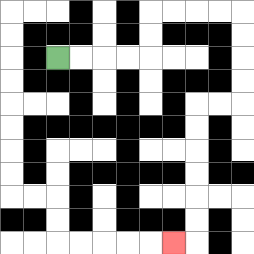{'start': '[2, 2]', 'end': '[7, 10]', 'path_directions': 'R,R,R,R,U,U,R,R,R,R,D,D,D,D,L,L,D,D,D,D,D,D,L', 'path_coordinates': '[[2, 2], [3, 2], [4, 2], [5, 2], [6, 2], [6, 1], [6, 0], [7, 0], [8, 0], [9, 0], [10, 0], [10, 1], [10, 2], [10, 3], [10, 4], [9, 4], [8, 4], [8, 5], [8, 6], [8, 7], [8, 8], [8, 9], [8, 10], [7, 10]]'}